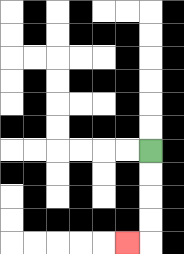{'start': '[6, 6]', 'end': '[5, 10]', 'path_directions': 'D,D,D,D,L', 'path_coordinates': '[[6, 6], [6, 7], [6, 8], [6, 9], [6, 10], [5, 10]]'}